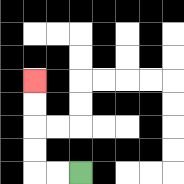{'start': '[3, 7]', 'end': '[1, 3]', 'path_directions': 'L,L,U,U,U,U', 'path_coordinates': '[[3, 7], [2, 7], [1, 7], [1, 6], [1, 5], [1, 4], [1, 3]]'}